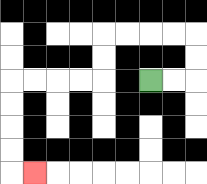{'start': '[6, 3]', 'end': '[1, 7]', 'path_directions': 'R,R,U,U,L,L,L,L,D,D,L,L,L,L,D,D,D,D,R', 'path_coordinates': '[[6, 3], [7, 3], [8, 3], [8, 2], [8, 1], [7, 1], [6, 1], [5, 1], [4, 1], [4, 2], [4, 3], [3, 3], [2, 3], [1, 3], [0, 3], [0, 4], [0, 5], [0, 6], [0, 7], [1, 7]]'}